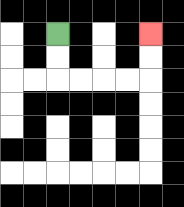{'start': '[2, 1]', 'end': '[6, 1]', 'path_directions': 'D,D,R,R,R,R,U,U', 'path_coordinates': '[[2, 1], [2, 2], [2, 3], [3, 3], [4, 3], [5, 3], [6, 3], [6, 2], [6, 1]]'}